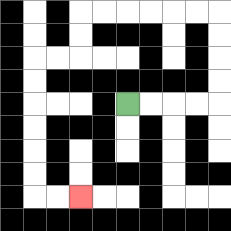{'start': '[5, 4]', 'end': '[3, 8]', 'path_directions': 'R,R,R,R,U,U,U,U,L,L,L,L,L,L,D,D,L,L,D,D,D,D,D,D,R,R', 'path_coordinates': '[[5, 4], [6, 4], [7, 4], [8, 4], [9, 4], [9, 3], [9, 2], [9, 1], [9, 0], [8, 0], [7, 0], [6, 0], [5, 0], [4, 0], [3, 0], [3, 1], [3, 2], [2, 2], [1, 2], [1, 3], [1, 4], [1, 5], [1, 6], [1, 7], [1, 8], [2, 8], [3, 8]]'}